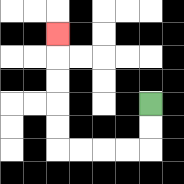{'start': '[6, 4]', 'end': '[2, 1]', 'path_directions': 'D,D,L,L,L,L,U,U,U,U,U', 'path_coordinates': '[[6, 4], [6, 5], [6, 6], [5, 6], [4, 6], [3, 6], [2, 6], [2, 5], [2, 4], [2, 3], [2, 2], [2, 1]]'}